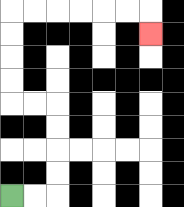{'start': '[0, 8]', 'end': '[6, 1]', 'path_directions': 'R,R,U,U,U,U,L,L,U,U,U,U,R,R,R,R,R,R,D', 'path_coordinates': '[[0, 8], [1, 8], [2, 8], [2, 7], [2, 6], [2, 5], [2, 4], [1, 4], [0, 4], [0, 3], [0, 2], [0, 1], [0, 0], [1, 0], [2, 0], [3, 0], [4, 0], [5, 0], [6, 0], [6, 1]]'}